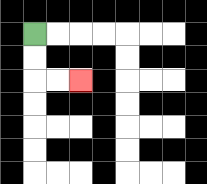{'start': '[1, 1]', 'end': '[3, 3]', 'path_directions': 'D,D,R,R', 'path_coordinates': '[[1, 1], [1, 2], [1, 3], [2, 3], [3, 3]]'}